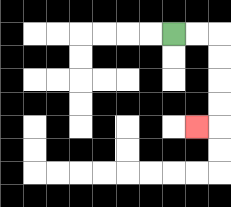{'start': '[7, 1]', 'end': '[8, 5]', 'path_directions': 'R,R,D,D,D,D,L', 'path_coordinates': '[[7, 1], [8, 1], [9, 1], [9, 2], [9, 3], [9, 4], [9, 5], [8, 5]]'}